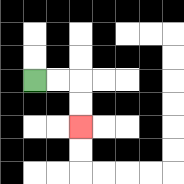{'start': '[1, 3]', 'end': '[3, 5]', 'path_directions': 'R,R,D,D', 'path_coordinates': '[[1, 3], [2, 3], [3, 3], [3, 4], [3, 5]]'}